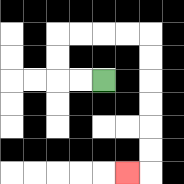{'start': '[4, 3]', 'end': '[5, 7]', 'path_directions': 'L,L,U,U,R,R,R,R,D,D,D,D,D,D,L', 'path_coordinates': '[[4, 3], [3, 3], [2, 3], [2, 2], [2, 1], [3, 1], [4, 1], [5, 1], [6, 1], [6, 2], [6, 3], [6, 4], [6, 5], [6, 6], [6, 7], [5, 7]]'}